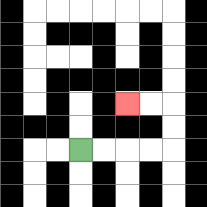{'start': '[3, 6]', 'end': '[5, 4]', 'path_directions': 'R,R,R,R,U,U,L,L', 'path_coordinates': '[[3, 6], [4, 6], [5, 6], [6, 6], [7, 6], [7, 5], [7, 4], [6, 4], [5, 4]]'}